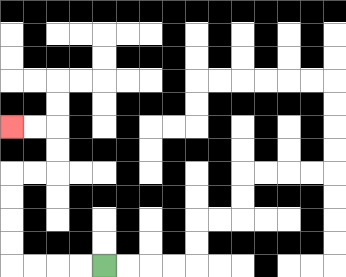{'start': '[4, 11]', 'end': '[0, 5]', 'path_directions': 'L,L,L,L,U,U,U,U,R,R,U,U,L,L', 'path_coordinates': '[[4, 11], [3, 11], [2, 11], [1, 11], [0, 11], [0, 10], [0, 9], [0, 8], [0, 7], [1, 7], [2, 7], [2, 6], [2, 5], [1, 5], [0, 5]]'}